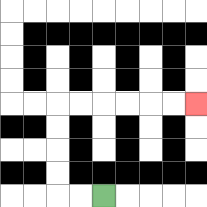{'start': '[4, 8]', 'end': '[8, 4]', 'path_directions': 'L,L,U,U,U,U,R,R,R,R,R,R', 'path_coordinates': '[[4, 8], [3, 8], [2, 8], [2, 7], [2, 6], [2, 5], [2, 4], [3, 4], [4, 4], [5, 4], [6, 4], [7, 4], [8, 4]]'}